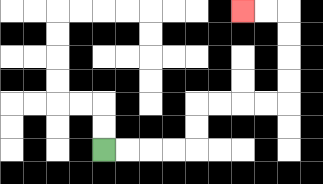{'start': '[4, 6]', 'end': '[10, 0]', 'path_directions': 'R,R,R,R,U,U,R,R,R,R,U,U,U,U,L,L', 'path_coordinates': '[[4, 6], [5, 6], [6, 6], [7, 6], [8, 6], [8, 5], [8, 4], [9, 4], [10, 4], [11, 4], [12, 4], [12, 3], [12, 2], [12, 1], [12, 0], [11, 0], [10, 0]]'}